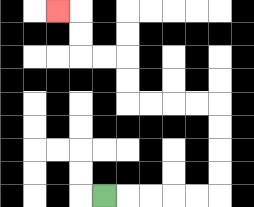{'start': '[4, 8]', 'end': '[2, 0]', 'path_directions': 'R,R,R,R,R,U,U,U,U,L,L,L,L,U,U,L,L,U,U,L', 'path_coordinates': '[[4, 8], [5, 8], [6, 8], [7, 8], [8, 8], [9, 8], [9, 7], [9, 6], [9, 5], [9, 4], [8, 4], [7, 4], [6, 4], [5, 4], [5, 3], [5, 2], [4, 2], [3, 2], [3, 1], [3, 0], [2, 0]]'}